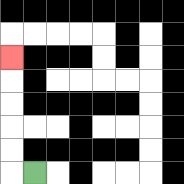{'start': '[1, 7]', 'end': '[0, 2]', 'path_directions': 'L,U,U,U,U,U', 'path_coordinates': '[[1, 7], [0, 7], [0, 6], [0, 5], [0, 4], [0, 3], [0, 2]]'}